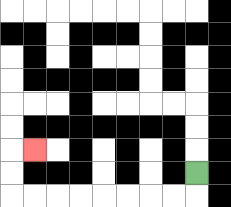{'start': '[8, 7]', 'end': '[1, 6]', 'path_directions': 'D,L,L,L,L,L,L,L,L,U,U,R', 'path_coordinates': '[[8, 7], [8, 8], [7, 8], [6, 8], [5, 8], [4, 8], [3, 8], [2, 8], [1, 8], [0, 8], [0, 7], [0, 6], [1, 6]]'}